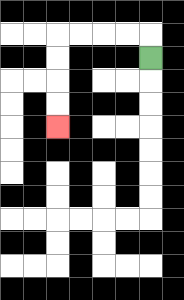{'start': '[6, 2]', 'end': '[2, 5]', 'path_directions': 'U,L,L,L,L,D,D,D,D', 'path_coordinates': '[[6, 2], [6, 1], [5, 1], [4, 1], [3, 1], [2, 1], [2, 2], [2, 3], [2, 4], [2, 5]]'}